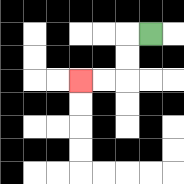{'start': '[6, 1]', 'end': '[3, 3]', 'path_directions': 'L,D,D,L,L', 'path_coordinates': '[[6, 1], [5, 1], [5, 2], [5, 3], [4, 3], [3, 3]]'}